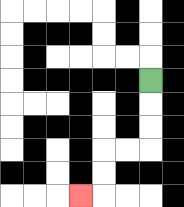{'start': '[6, 3]', 'end': '[3, 8]', 'path_directions': 'D,D,D,L,L,D,D,L', 'path_coordinates': '[[6, 3], [6, 4], [6, 5], [6, 6], [5, 6], [4, 6], [4, 7], [4, 8], [3, 8]]'}